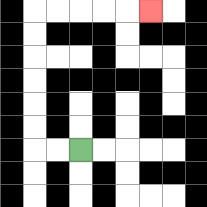{'start': '[3, 6]', 'end': '[6, 0]', 'path_directions': 'L,L,U,U,U,U,U,U,R,R,R,R,R', 'path_coordinates': '[[3, 6], [2, 6], [1, 6], [1, 5], [1, 4], [1, 3], [1, 2], [1, 1], [1, 0], [2, 0], [3, 0], [4, 0], [5, 0], [6, 0]]'}